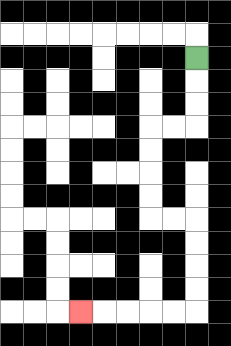{'start': '[8, 2]', 'end': '[3, 13]', 'path_directions': 'D,D,D,L,L,D,D,D,D,R,R,D,D,D,D,L,L,L,L,L', 'path_coordinates': '[[8, 2], [8, 3], [8, 4], [8, 5], [7, 5], [6, 5], [6, 6], [6, 7], [6, 8], [6, 9], [7, 9], [8, 9], [8, 10], [8, 11], [8, 12], [8, 13], [7, 13], [6, 13], [5, 13], [4, 13], [3, 13]]'}